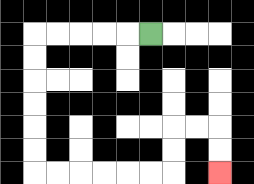{'start': '[6, 1]', 'end': '[9, 7]', 'path_directions': 'L,L,L,L,L,D,D,D,D,D,D,R,R,R,R,R,R,U,U,R,R,D,D', 'path_coordinates': '[[6, 1], [5, 1], [4, 1], [3, 1], [2, 1], [1, 1], [1, 2], [1, 3], [1, 4], [1, 5], [1, 6], [1, 7], [2, 7], [3, 7], [4, 7], [5, 7], [6, 7], [7, 7], [7, 6], [7, 5], [8, 5], [9, 5], [9, 6], [9, 7]]'}